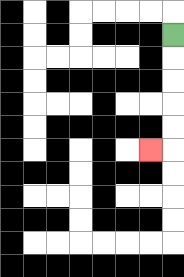{'start': '[7, 1]', 'end': '[6, 6]', 'path_directions': 'D,D,D,D,D,L', 'path_coordinates': '[[7, 1], [7, 2], [7, 3], [7, 4], [7, 5], [7, 6], [6, 6]]'}